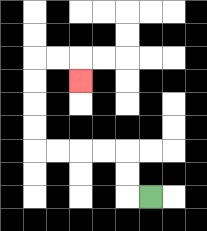{'start': '[6, 8]', 'end': '[3, 3]', 'path_directions': 'L,U,U,L,L,L,L,U,U,U,U,R,R,D', 'path_coordinates': '[[6, 8], [5, 8], [5, 7], [5, 6], [4, 6], [3, 6], [2, 6], [1, 6], [1, 5], [1, 4], [1, 3], [1, 2], [2, 2], [3, 2], [3, 3]]'}